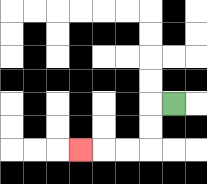{'start': '[7, 4]', 'end': '[3, 6]', 'path_directions': 'L,D,D,L,L,L', 'path_coordinates': '[[7, 4], [6, 4], [6, 5], [6, 6], [5, 6], [4, 6], [3, 6]]'}